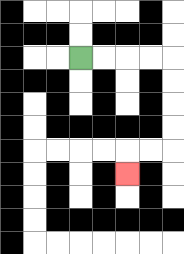{'start': '[3, 2]', 'end': '[5, 7]', 'path_directions': 'R,R,R,R,D,D,D,D,L,L,D', 'path_coordinates': '[[3, 2], [4, 2], [5, 2], [6, 2], [7, 2], [7, 3], [7, 4], [7, 5], [7, 6], [6, 6], [5, 6], [5, 7]]'}